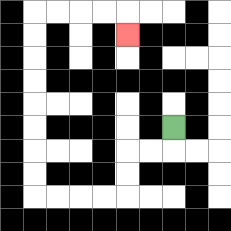{'start': '[7, 5]', 'end': '[5, 1]', 'path_directions': 'D,L,L,D,D,L,L,L,L,U,U,U,U,U,U,U,U,R,R,R,R,D', 'path_coordinates': '[[7, 5], [7, 6], [6, 6], [5, 6], [5, 7], [5, 8], [4, 8], [3, 8], [2, 8], [1, 8], [1, 7], [1, 6], [1, 5], [1, 4], [1, 3], [1, 2], [1, 1], [1, 0], [2, 0], [3, 0], [4, 0], [5, 0], [5, 1]]'}